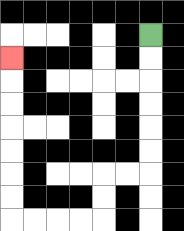{'start': '[6, 1]', 'end': '[0, 2]', 'path_directions': 'D,D,D,D,D,D,L,L,D,D,L,L,L,L,U,U,U,U,U,U,U', 'path_coordinates': '[[6, 1], [6, 2], [6, 3], [6, 4], [6, 5], [6, 6], [6, 7], [5, 7], [4, 7], [4, 8], [4, 9], [3, 9], [2, 9], [1, 9], [0, 9], [0, 8], [0, 7], [0, 6], [0, 5], [0, 4], [0, 3], [0, 2]]'}